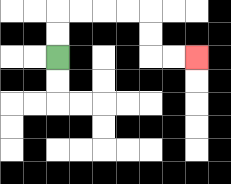{'start': '[2, 2]', 'end': '[8, 2]', 'path_directions': 'U,U,R,R,R,R,D,D,R,R', 'path_coordinates': '[[2, 2], [2, 1], [2, 0], [3, 0], [4, 0], [5, 0], [6, 0], [6, 1], [6, 2], [7, 2], [8, 2]]'}